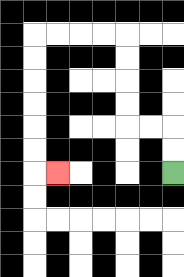{'start': '[7, 7]', 'end': '[2, 7]', 'path_directions': 'U,U,L,L,U,U,U,U,L,L,L,L,D,D,D,D,D,D,R', 'path_coordinates': '[[7, 7], [7, 6], [7, 5], [6, 5], [5, 5], [5, 4], [5, 3], [5, 2], [5, 1], [4, 1], [3, 1], [2, 1], [1, 1], [1, 2], [1, 3], [1, 4], [1, 5], [1, 6], [1, 7], [2, 7]]'}